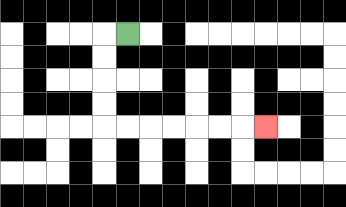{'start': '[5, 1]', 'end': '[11, 5]', 'path_directions': 'L,D,D,D,D,R,R,R,R,R,R,R', 'path_coordinates': '[[5, 1], [4, 1], [4, 2], [4, 3], [4, 4], [4, 5], [5, 5], [6, 5], [7, 5], [8, 5], [9, 5], [10, 5], [11, 5]]'}